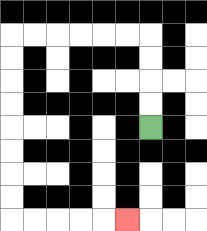{'start': '[6, 5]', 'end': '[5, 9]', 'path_directions': 'U,U,U,U,L,L,L,L,L,L,D,D,D,D,D,D,D,D,R,R,R,R,R', 'path_coordinates': '[[6, 5], [6, 4], [6, 3], [6, 2], [6, 1], [5, 1], [4, 1], [3, 1], [2, 1], [1, 1], [0, 1], [0, 2], [0, 3], [0, 4], [0, 5], [0, 6], [0, 7], [0, 8], [0, 9], [1, 9], [2, 9], [3, 9], [4, 9], [5, 9]]'}